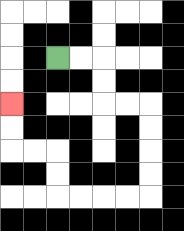{'start': '[2, 2]', 'end': '[0, 4]', 'path_directions': 'R,R,D,D,R,R,D,D,D,D,L,L,L,L,U,U,L,L,U,U', 'path_coordinates': '[[2, 2], [3, 2], [4, 2], [4, 3], [4, 4], [5, 4], [6, 4], [6, 5], [6, 6], [6, 7], [6, 8], [5, 8], [4, 8], [3, 8], [2, 8], [2, 7], [2, 6], [1, 6], [0, 6], [0, 5], [0, 4]]'}